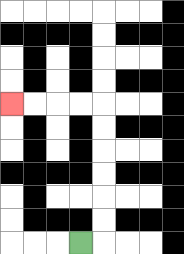{'start': '[3, 10]', 'end': '[0, 4]', 'path_directions': 'R,U,U,U,U,U,U,L,L,L,L', 'path_coordinates': '[[3, 10], [4, 10], [4, 9], [4, 8], [4, 7], [4, 6], [4, 5], [4, 4], [3, 4], [2, 4], [1, 4], [0, 4]]'}